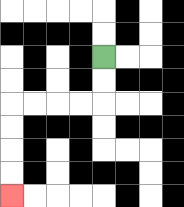{'start': '[4, 2]', 'end': '[0, 8]', 'path_directions': 'D,D,L,L,L,L,D,D,D,D', 'path_coordinates': '[[4, 2], [4, 3], [4, 4], [3, 4], [2, 4], [1, 4], [0, 4], [0, 5], [0, 6], [0, 7], [0, 8]]'}